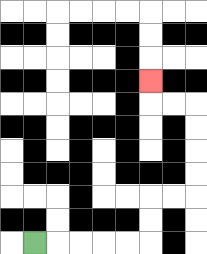{'start': '[1, 10]', 'end': '[6, 3]', 'path_directions': 'R,R,R,R,R,U,U,R,R,U,U,U,U,L,L,U', 'path_coordinates': '[[1, 10], [2, 10], [3, 10], [4, 10], [5, 10], [6, 10], [6, 9], [6, 8], [7, 8], [8, 8], [8, 7], [8, 6], [8, 5], [8, 4], [7, 4], [6, 4], [6, 3]]'}